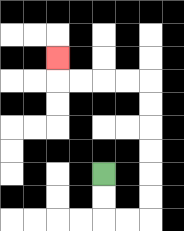{'start': '[4, 7]', 'end': '[2, 2]', 'path_directions': 'D,D,R,R,U,U,U,U,U,U,L,L,L,L,U', 'path_coordinates': '[[4, 7], [4, 8], [4, 9], [5, 9], [6, 9], [6, 8], [6, 7], [6, 6], [6, 5], [6, 4], [6, 3], [5, 3], [4, 3], [3, 3], [2, 3], [2, 2]]'}